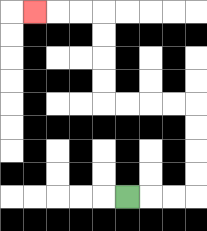{'start': '[5, 8]', 'end': '[1, 0]', 'path_directions': 'R,R,R,U,U,U,U,L,L,L,L,U,U,U,U,L,L,L', 'path_coordinates': '[[5, 8], [6, 8], [7, 8], [8, 8], [8, 7], [8, 6], [8, 5], [8, 4], [7, 4], [6, 4], [5, 4], [4, 4], [4, 3], [4, 2], [4, 1], [4, 0], [3, 0], [2, 0], [1, 0]]'}